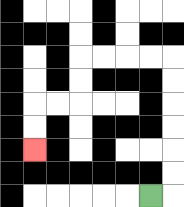{'start': '[6, 8]', 'end': '[1, 6]', 'path_directions': 'R,U,U,U,U,U,U,L,L,L,L,D,D,L,L,D,D', 'path_coordinates': '[[6, 8], [7, 8], [7, 7], [7, 6], [7, 5], [7, 4], [7, 3], [7, 2], [6, 2], [5, 2], [4, 2], [3, 2], [3, 3], [3, 4], [2, 4], [1, 4], [1, 5], [1, 6]]'}